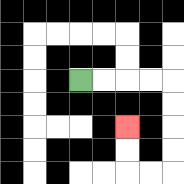{'start': '[3, 3]', 'end': '[5, 5]', 'path_directions': 'R,R,R,R,D,D,D,D,L,L,U,U', 'path_coordinates': '[[3, 3], [4, 3], [5, 3], [6, 3], [7, 3], [7, 4], [7, 5], [7, 6], [7, 7], [6, 7], [5, 7], [5, 6], [5, 5]]'}